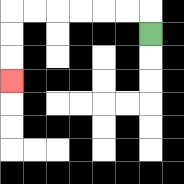{'start': '[6, 1]', 'end': '[0, 3]', 'path_directions': 'U,L,L,L,L,L,L,D,D,D', 'path_coordinates': '[[6, 1], [6, 0], [5, 0], [4, 0], [3, 0], [2, 0], [1, 0], [0, 0], [0, 1], [0, 2], [0, 3]]'}